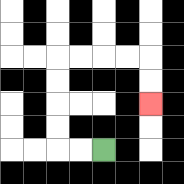{'start': '[4, 6]', 'end': '[6, 4]', 'path_directions': 'L,L,U,U,U,U,R,R,R,R,D,D', 'path_coordinates': '[[4, 6], [3, 6], [2, 6], [2, 5], [2, 4], [2, 3], [2, 2], [3, 2], [4, 2], [5, 2], [6, 2], [6, 3], [6, 4]]'}